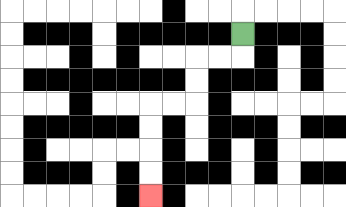{'start': '[10, 1]', 'end': '[6, 8]', 'path_directions': 'D,L,L,D,D,L,L,D,D,D,D', 'path_coordinates': '[[10, 1], [10, 2], [9, 2], [8, 2], [8, 3], [8, 4], [7, 4], [6, 4], [6, 5], [6, 6], [6, 7], [6, 8]]'}